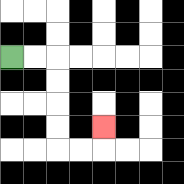{'start': '[0, 2]', 'end': '[4, 5]', 'path_directions': 'R,R,D,D,D,D,R,R,U', 'path_coordinates': '[[0, 2], [1, 2], [2, 2], [2, 3], [2, 4], [2, 5], [2, 6], [3, 6], [4, 6], [4, 5]]'}